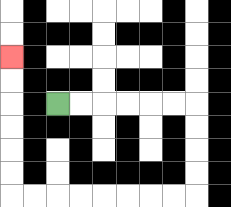{'start': '[2, 4]', 'end': '[0, 2]', 'path_directions': 'R,R,R,R,R,R,D,D,D,D,L,L,L,L,L,L,L,L,U,U,U,U,U,U', 'path_coordinates': '[[2, 4], [3, 4], [4, 4], [5, 4], [6, 4], [7, 4], [8, 4], [8, 5], [8, 6], [8, 7], [8, 8], [7, 8], [6, 8], [5, 8], [4, 8], [3, 8], [2, 8], [1, 8], [0, 8], [0, 7], [0, 6], [0, 5], [0, 4], [0, 3], [0, 2]]'}